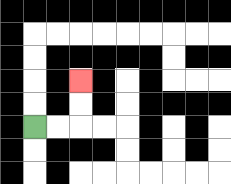{'start': '[1, 5]', 'end': '[3, 3]', 'path_directions': 'R,R,U,U', 'path_coordinates': '[[1, 5], [2, 5], [3, 5], [3, 4], [3, 3]]'}